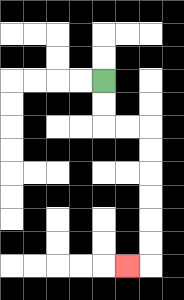{'start': '[4, 3]', 'end': '[5, 11]', 'path_directions': 'D,D,R,R,D,D,D,D,D,D,L', 'path_coordinates': '[[4, 3], [4, 4], [4, 5], [5, 5], [6, 5], [6, 6], [6, 7], [6, 8], [6, 9], [6, 10], [6, 11], [5, 11]]'}